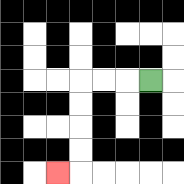{'start': '[6, 3]', 'end': '[2, 7]', 'path_directions': 'L,L,L,D,D,D,D,L', 'path_coordinates': '[[6, 3], [5, 3], [4, 3], [3, 3], [3, 4], [3, 5], [3, 6], [3, 7], [2, 7]]'}